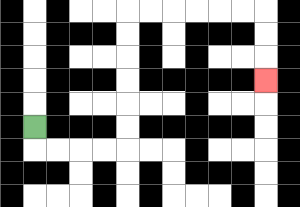{'start': '[1, 5]', 'end': '[11, 3]', 'path_directions': 'D,R,R,R,R,U,U,U,U,U,U,R,R,R,R,R,R,D,D,D', 'path_coordinates': '[[1, 5], [1, 6], [2, 6], [3, 6], [4, 6], [5, 6], [5, 5], [5, 4], [5, 3], [5, 2], [5, 1], [5, 0], [6, 0], [7, 0], [8, 0], [9, 0], [10, 0], [11, 0], [11, 1], [11, 2], [11, 3]]'}